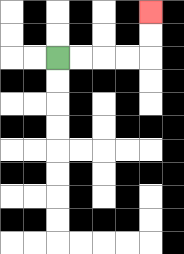{'start': '[2, 2]', 'end': '[6, 0]', 'path_directions': 'R,R,R,R,U,U', 'path_coordinates': '[[2, 2], [3, 2], [4, 2], [5, 2], [6, 2], [6, 1], [6, 0]]'}